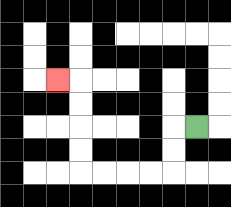{'start': '[8, 5]', 'end': '[2, 3]', 'path_directions': 'L,D,D,L,L,L,L,U,U,U,U,L', 'path_coordinates': '[[8, 5], [7, 5], [7, 6], [7, 7], [6, 7], [5, 7], [4, 7], [3, 7], [3, 6], [3, 5], [3, 4], [3, 3], [2, 3]]'}